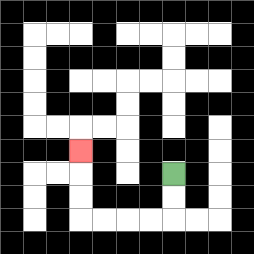{'start': '[7, 7]', 'end': '[3, 6]', 'path_directions': 'D,D,L,L,L,L,U,U,U', 'path_coordinates': '[[7, 7], [7, 8], [7, 9], [6, 9], [5, 9], [4, 9], [3, 9], [3, 8], [3, 7], [3, 6]]'}